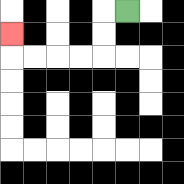{'start': '[5, 0]', 'end': '[0, 1]', 'path_directions': 'L,D,D,L,L,L,L,U', 'path_coordinates': '[[5, 0], [4, 0], [4, 1], [4, 2], [3, 2], [2, 2], [1, 2], [0, 2], [0, 1]]'}